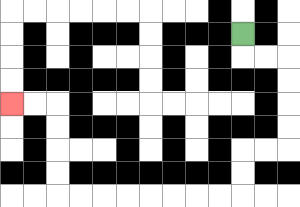{'start': '[10, 1]', 'end': '[0, 4]', 'path_directions': 'D,R,R,D,D,D,D,L,L,D,D,L,L,L,L,L,L,L,L,U,U,U,U,L,L', 'path_coordinates': '[[10, 1], [10, 2], [11, 2], [12, 2], [12, 3], [12, 4], [12, 5], [12, 6], [11, 6], [10, 6], [10, 7], [10, 8], [9, 8], [8, 8], [7, 8], [6, 8], [5, 8], [4, 8], [3, 8], [2, 8], [2, 7], [2, 6], [2, 5], [2, 4], [1, 4], [0, 4]]'}